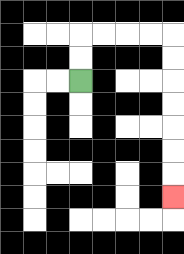{'start': '[3, 3]', 'end': '[7, 8]', 'path_directions': 'U,U,R,R,R,R,D,D,D,D,D,D,D', 'path_coordinates': '[[3, 3], [3, 2], [3, 1], [4, 1], [5, 1], [6, 1], [7, 1], [7, 2], [7, 3], [7, 4], [7, 5], [7, 6], [7, 7], [7, 8]]'}